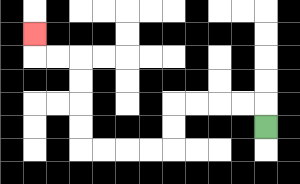{'start': '[11, 5]', 'end': '[1, 1]', 'path_directions': 'U,L,L,L,L,D,D,L,L,L,L,U,U,U,U,L,L,U', 'path_coordinates': '[[11, 5], [11, 4], [10, 4], [9, 4], [8, 4], [7, 4], [7, 5], [7, 6], [6, 6], [5, 6], [4, 6], [3, 6], [3, 5], [3, 4], [3, 3], [3, 2], [2, 2], [1, 2], [1, 1]]'}